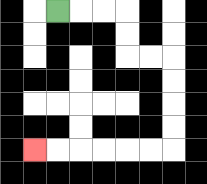{'start': '[2, 0]', 'end': '[1, 6]', 'path_directions': 'R,R,R,D,D,R,R,D,D,D,D,L,L,L,L,L,L', 'path_coordinates': '[[2, 0], [3, 0], [4, 0], [5, 0], [5, 1], [5, 2], [6, 2], [7, 2], [7, 3], [7, 4], [7, 5], [7, 6], [6, 6], [5, 6], [4, 6], [3, 6], [2, 6], [1, 6]]'}